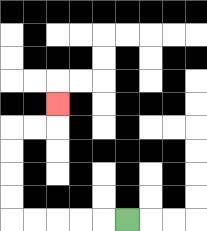{'start': '[5, 9]', 'end': '[2, 4]', 'path_directions': 'L,L,L,L,L,U,U,U,U,R,R,U', 'path_coordinates': '[[5, 9], [4, 9], [3, 9], [2, 9], [1, 9], [0, 9], [0, 8], [0, 7], [0, 6], [0, 5], [1, 5], [2, 5], [2, 4]]'}